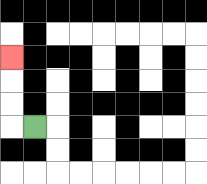{'start': '[1, 5]', 'end': '[0, 2]', 'path_directions': 'L,U,U,U', 'path_coordinates': '[[1, 5], [0, 5], [0, 4], [0, 3], [0, 2]]'}